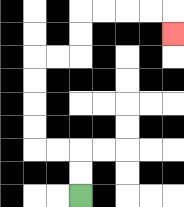{'start': '[3, 8]', 'end': '[7, 1]', 'path_directions': 'U,U,L,L,U,U,U,U,R,R,U,U,R,R,R,R,D', 'path_coordinates': '[[3, 8], [3, 7], [3, 6], [2, 6], [1, 6], [1, 5], [1, 4], [1, 3], [1, 2], [2, 2], [3, 2], [3, 1], [3, 0], [4, 0], [5, 0], [6, 0], [7, 0], [7, 1]]'}